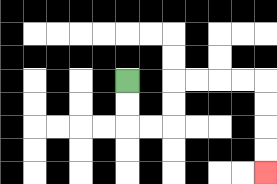{'start': '[5, 3]', 'end': '[11, 7]', 'path_directions': 'D,D,R,R,U,U,R,R,R,R,D,D,D,D', 'path_coordinates': '[[5, 3], [5, 4], [5, 5], [6, 5], [7, 5], [7, 4], [7, 3], [8, 3], [9, 3], [10, 3], [11, 3], [11, 4], [11, 5], [11, 6], [11, 7]]'}